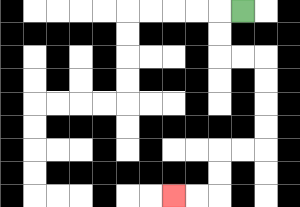{'start': '[10, 0]', 'end': '[7, 8]', 'path_directions': 'L,D,D,R,R,D,D,D,D,L,L,D,D,L,L', 'path_coordinates': '[[10, 0], [9, 0], [9, 1], [9, 2], [10, 2], [11, 2], [11, 3], [11, 4], [11, 5], [11, 6], [10, 6], [9, 6], [9, 7], [9, 8], [8, 8], [7, 8]]'}